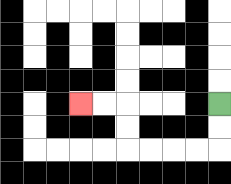{'start': '[9, 4]', 'end': '[3, 4]', 'path_directions': 'D,D,L,L,L,L,U,U,L,L', 'path_coordinates': '[[9, 4], [9, 5], [9, 6], [8, 6], [7, 6], [6, 6], [5, 6], [5, 5], [5, 4], [4, 4], [3, 4]]'}